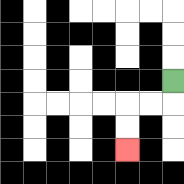{'start': '[7, 3]', 'end': '[5, 6]', 'path_directions': 'D,L,L,D,D', 'path_coordinates': '[[7, 3], [7, 4], [6, 4], [5, 4], [5, 5], [5, 6]]'}